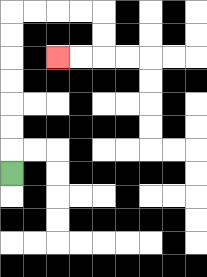{'start': '[0, 7]', 'end': '[2, 2]', 'path_directions': 'U,U,U,U,U,U,U,R,R,R,R,D,D,L,L', 'path_coordinates': '[[0, 7], [0, 6], [0, 5], [0, 4], [0, 3], [0, 2], [0, 1], [0, 0], [1, 0], [2, 0], [3, 0], [4, 0], [4, 1], [4, 2], [3, 2], [2, 2]]'}